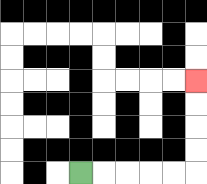{'start': '[3, 7]', 'end': '[8, 3]', 'path_directions': 'R,R,R,R,R,U,U,U,U', 'path_coordinates': '[[3, 7], [4, 7], [5, 7], [6, 7], [7, 7], [8, 7], [8, 6], [8, 5], [8, 4], [8, 3]]'}